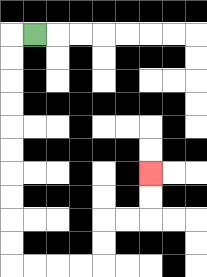{'start': '[1, 1]', 'end': '[6, 7]', 'path_directions': 'L,D,D,D,D,D,D,D,D,D,D,R,R,R,R,U,U,R,R,U,U', 'path_coordinates': '[[1, 1], [0, 1], [0, 2], [0, 3], [0, 4], [0, 5], [0, 6], [0, 7], [0, 8], [0, 9], [0, 10], [0, 11], [1, 11], [2, 11], [3, 11], [4, 11], [4, 10], [4, 9], [5, 9], [6, 9], [6, 8], [6, 7]]'}